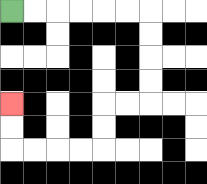{'start': '[0, 0]', 'end': '[0, 4]', 'path_directions': 'R,R,R,R,R,R,D,D,D,D,L,L,D,D,L,L,L,L,U,U', 'path_coordinates': '[[0, 0], [1, 0], [2, 0], [3, 0], [4, 0], [5, 0], [6, 0], [6, 1], [6, 2], [6, 3], [6, 4], [5, 4], [4, 4], [4, 5], [4, 6], [3, 6], [2, 6], [1, 6], [0, 6], [0, 5], [0, 4]]'}